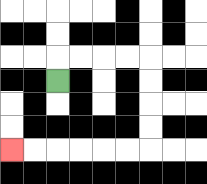{'start': '[2, 3]', 'end': '[0, 6]', 'path_directions': 'U,R,R,R,R,D,D,D,D,L,L,L,L,L,L', 'path_coordinates': '[[2, 3], [2, 2], [3, 2], [4, 2], [5, 2], [6, 2], [6, 3], [6, 4], [6, 5], [6, 6], [5, 6], [4, 6], [3, 6], [2, 6], [1, 6], [0, 6]]'}